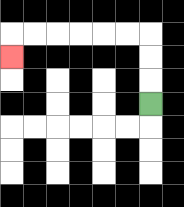{'start': '[6, 4]', 'end': '[0, 2]', 'path_directions': 'U,U,U,L,L,L,L,L,L,D', 'path_coordinates': '[[6, 4], [6, 3], [6, 2], [6, 1], [5, 1], [4, 1], [3, 1], [2, 1], [1, 1], [0, 1], [0, 2]]'}